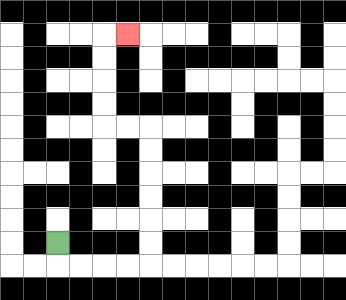{'start': '[2, 10]', 'end': '[5, 1]', 'path_directions': 'D,R,R,R,R,U,U,U,U,U,U,L,L,U,U,U,U,R', 'path_coordinates': '[[2, 10], [2, 11], [3, 11], [4, 11], [5, 11], [6, 11], [6, 10], [6, 9], [6, 8], [6, 7], [6, 6], [6, 5], [5, 5], [4, 5], [4, 4], [4, 3], [4, 2], [4, 1], [5, 1]]'}